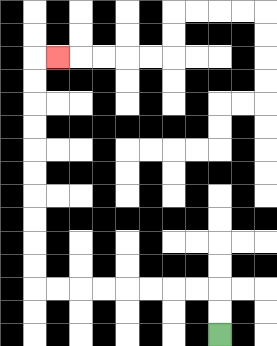{'start': '[9, 14]', 'end': '[2, 2]', 'path_directions': 'U,U,L,L,L,L,L,L,L,L,U,U,U,U,U,U,U,U,U,U,R', 'path_coordinates': '[[9, 14], [9, 13], [9, 12], [8, 12], [7, 12], [6, 12], [5, 12], [4, 12], [3, 12], [2, 12], [1, 12], [1, 11], [1, 10], [1, 9], [1, 8], [1, 7], [1, 6], [1, 5], [1, 4], [1, 3], [1, 2], [2, 2]]'}